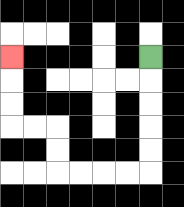{'start': '[6, 2]', 'end': '[0, 2]', 'path_directions': 'D,D,D,D,D,L,L,L,L,U,U,L,L,U,U,U', 'path_coordinates': '[[6, 2], [6, 3], [6, 4], [6, 5], [6, 6], [6, 7], [5, 7], [4, 7], [3, 7], [2, 7], [2, 6], [2, 5], [1, 5], [0, 5], [0, 4], [0, 3], [0, 2]]'}